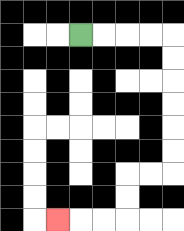{'start': '[3, 1]', 'end': '[2, 9]', 'path_directions': 'R,R,R,R,D,D,D,D,D,D,L,L,D,D,L,L,L', 'path_coordinates': '[[3, 1], [4, 1], [5, 1], [6, 1], [7, 1], [7, 2], [7, 3], [7, 4], [7, 5], [7, 6], [7, 7], [6, 7], [5, 7], [5, 8], [5, 9], [4, 9], [3, 9], [2, 9]]'}